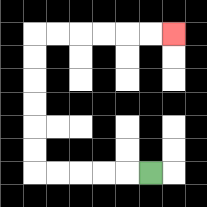{'start': '[6, 7]', 'end': '[7, 1]', 'path_directions': 'L,L,L,L,L,U,U,U,U,U,U,R,R,R,R,R,R', 'path_coordinates': '[[6, 7], [5, 7], [4, 7], [3, 7], [2, 7], [1, 7], [1, 6], [1, 5], [1, 4], [1, 3], [1, 2], [1, 1], [2, 1], [3, 1], [4, 1], [5, 1], [6, 1], [7, 1]]'}